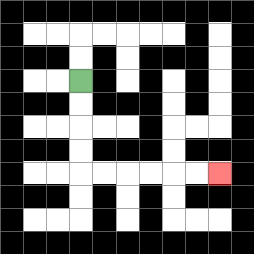{'start': '[3, 3]', 'end': '[9, 7]', 'path_directions': 'D,D,D,D,R,R,R,R,R,R', 'path_coordinates': '[[3, 3], [3, 4], [3, 5], [3, 6], [3, 7], [4, 7], [5, 7], [6, 7], [7, 7], [8, 7], [9, 7]]'}